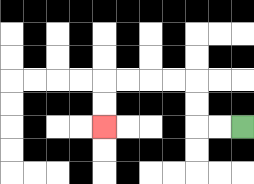{'start': '[10, 5]', 'end': '[4, 5]', 'path_directions': 'L,L,U,U,L,L,L,L,D,D', 'path_coordinates': '[[10, 5], [9, 5], [8, 5], [8, 4], [8, 3], [7, 3], [6, 3], [5, 3], [4, 3], [4, 4], [4, 5]]'}